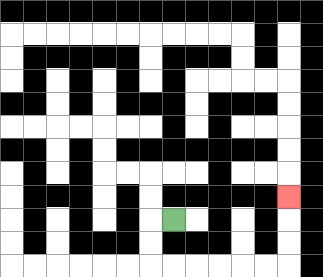{'start': '[7, 9]', 'end': '[12, 8]', 'path_directions': 'L,D,D,R,R,R,R,R,R,U,U,U', 'path_coordinates': '[[7, 9], [6, 9], [6, 10], [6, 11], [7, 11], [8, 11], [9, 11], [10, 11], [11, 11], [12, 11], [12, 10], [12, 9], [12, 8]]'}